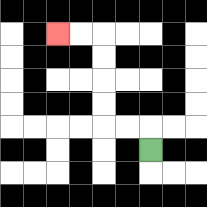{'start': '[6, 6]', 'end': '[2, 1]', 'path_directions': 'U,L,L,U,U,U,U,L,L', 'path_coordinates': '[[6, 6], [6, 5], [5, 5], [4, 5], [4, 4], [4, 3], [4, 2], [4, 1], [3, 1], [2, 1]]'}